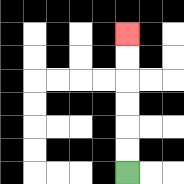{'start': '[5, 7]', 'end': '[5, 1]', 'path_directions': 'U,U,U,U,U,U', 'path_coordinates': '[[5, 7], [5, 6], [5, 5], [5, 4], [5, 3], [5, 2], [5, 1]]'}